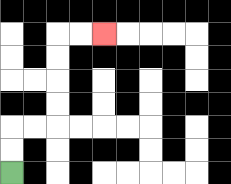{'start': '[0, 7]', 'end': '[4, 1]', 'path_directions': 'U,U,R,R,U,U,U,U,R,R', 'path_coordinates': '[[0, 7], [0, 6], [0, 5], [1, 5], [2, 5], [2, 4], [2, 3], [2, 2], [2, 1], [3, 1], [4, 1]]'}